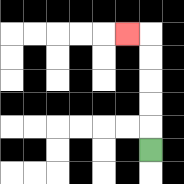{'start': '[6, 6]', 'end': '[5, 1]', 'path_directions': 'U,U,U,U,U,L', 'path_coordinates': '[[6, 6], [6, 5], [6, 4], [6, 3], [6, 2], [6, 1], [5, 1]]'}